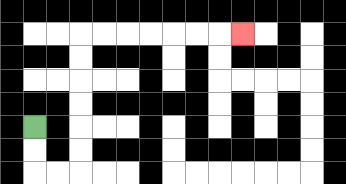{'start': '[1, 5]', 'end': '[10, 1]', 'path_directions': 'D,D,R,R,U,U,U,U,U,U,R,R,R,R,R,R,R', 'path_coordinates': '[[1, 5], [1, 6], [1, 7], [2, 7], [3, 7], [3, 6], [3, 5], [3, 4], [3, 3], [3, 2], [3, 1], [4, 1], [5, 1], [6, 1], [7, 1], [8, 1], [9, 1], [10, 1]]'}